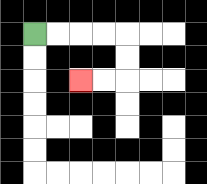{'start': '[1, 1]', 'end': '[3, 3]', 'path_directions': 'R,R,R,R,D,D,L,L', 'path_coordinates': '[[1, 1], [2, 1], [3, 1], [4, 1], [5, 1], [5, 2], [5, 3], [4, 3], [3, 3]]'}